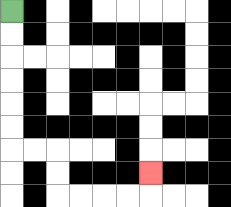{'start': '[0, 0]', 'end': '[6, 7]', 'path_directions': 'D,D,D,D,D,D,R,R,D,D,R,R,R,R,U', 'path_coordinates': '[[0, 0], [0, 1], [0, 2], [0, 3], [0, 4], [0, 5], [0, 6], [1, 6], [2, 6], [2, 7], [2, 8], [3, 8], [4, 8], [5, 8], [6, 8], [6, 7]]'}